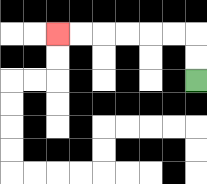{'start': '[8, 3]', 'end': '[2, 1]', 'path_directions': 'U,U,L,L,L,L,L,L', 'path_coordinates': '[[8, 3], [8, 2], [8, 1], [7, 1], [6, 1], [5, 1], [4, 1], [3, 1], [2, 1]]'}